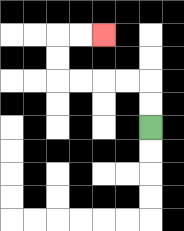{'start': '[6, 5]', 'end': '[4, 1]', 'path_directions': 'U,U,L,L,L,L,U,U,R,R', 'path_coordinates': '[[6, 5], [6, 4], [6, 3], [5, 3], [4, 3], [3, 3], [2, 3], [2, 2], [2, 1], [3, 1], [4, 1]]'}